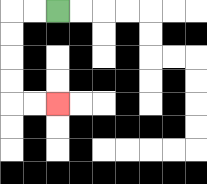{'start': '[2, 0]', 'end': '[2, 4]', 'path_directions': 'L,L,D,D,D,D,R,R', 'path_coordinates': '[[2, 0], [1, 0], [0, 0], [0, 1], [0, 2], [0, 3], [0, 4], [1, 4], [2, 4]]'}